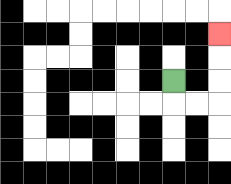{'start': '[7, 3]', 'end': '[9, 1]', 'path_directions': 'D,R,R,U,U,U', 'path_coordinates': '[[7, 3], [7, 4], [8, 4], [9, 4], [9, 3], [9, 2], [9, 1]]'}